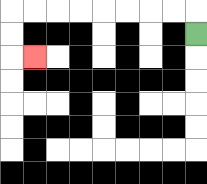{'start': '[8, 1]', 'end': '[1, 2]', 'path_directions': 'U,L,L,L,L,L,L,L,L,D,D,R', 'path_coordinates': '[[8, 1], [8, 0], [7, 0], [6, 0], [5, 0], [4, 0], [3, 0], [2, 0], [1, 0], [0, 0], [0, 1], [0, 2], [1, 2]]'}